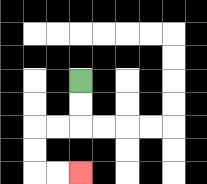{'start': '[3, 3]', 'end': '[3, 7]', 'path_directions': 'D,D,L,L,D,D,R,R', 'path_coordinates': '[[3, 3], [3, 4], [3, 5], [2, 5], [1, 5], [1, 6], [1, 7], [2, 7], [3, 7]]'}